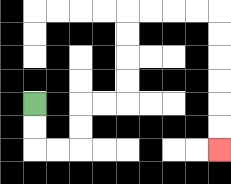{'start': '[1, 4]', 'end': '[9, 6]', 'path_directions': 'D,D,R,R,U,U,R,R,U,U,U,U,R,R,R,R,D,D,D,D,D,D', 'path_coordinates': '[[1, 4], [1, 5], [1, 6], [2, 6], [3, 6], [3, 5], [3, 4], [4, 4], [5, 4], [5, 3], [5, 2], [5, 1], [5, 0], [6, 0], [7, 0], [8, 0], [9, 0], [9, 1], [9, 2], [9, 3], [9, 4], [9, 5], [9, 6]]'}